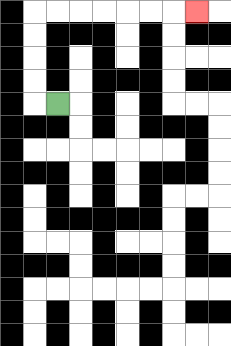{'start': '[2, 4]', 'end': '[8, 0]', 'path_directions': 'L,U,U,U,U,R,R,R,R,R,R,R', 'path_coordinates': '[[2, 4], [1, 4], [1, 3], [1, 2], [1, 1], [1, 0], [2, 0], [3, 0], [4, 0], [5, 0], [6, 0], [7, 0], [8, 0]]'}